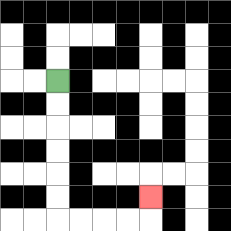{'start': '[2, 3]', 'end': '[6, 8]', 'path_directions': 'D,D,D,D,D,D,R,R,R,R,U', 'path_coordinates': '[[2, 3], [2, 4], [2, 5], [2, 6], [2, 7], [2, 8], [2, 9], [3, 9], [4, 9], [5, 9], [6, 9], [6, 8]]'}